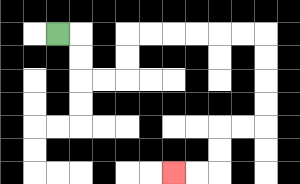{'start': '[2, 1]', 'end': '[7, 7]', 'path_directions': 'R,D,D,R,R,U,U,R,R,R,R,R,R,D,D,D,D,L,L,D,D,L,L', 'path_coordinates': '[[2, 1], [3, 1], [3, 2], [3, 3], [4, 3], [5, 3], [5, 2], [5, 1], [6, 1], [7, 1], [8, 1], [9, 1], [10, 1], [11, 1], [11, 2], [11, 3], [11, 4], [11, 5], [10, 5], [9, 5], [9, 6], [9, 7], [8, 7], [7, 7]]'}